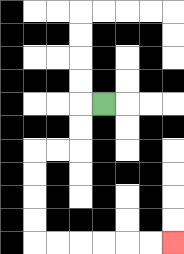{'start': '[4, 4]', 'end': '[7, 10]', 'path_directions': 'L,D,D,L,L,D,D,D,D,R,R,R,R,R,R', 'path_coordinates': '[[4, 4], [3, 4], [3, 5], [3, 6], [2, 6], [1, 6], [1, 7], [1, 8], [1, 9], [1, 10], [2, 10], [3, 10], [4, 10], [5, 10], [6, 10], [7, 10]]'}